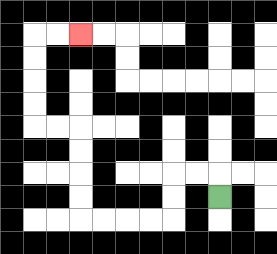{'start': '[9, 8]', 'end': '[3, 1]', 'path_directions': 'U,L,L,D,D,L,L,L,L,U,U,U,U,L,L,U,U,U,U,R,R', 'path_coordinates': '[[9, 8], [9, 7], [8, 7], [7, 7], [7, 8], [7, 9], [6, 9], [5, 9], [4, 9], [3, 9], [3, 8], [3, 7], [3, 6], [3, 5], [2, 5], [1, 5], [1, 4], [1, 3], [1, 2], [1, 1], [2, 1], [3, 1]]'}